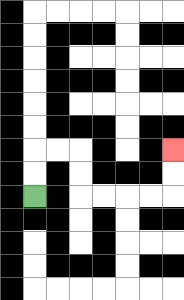{'start': '[1, 8]', 'end': '[7, 6]', 'path_directions': 'U,U,R,R,D,D,R,R,R,R,U,U', 'path_coordinates': '[[1, 8], [1, 7], [1, 6], [2, 6], [3, 6], [3, 7], [3, 8], [4, 8], [5, 8], [6, 8], [7, 8], [7, 7], [7, 6]]'}